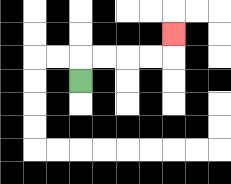{'start': '[3, 3]', 'end': '[7, 1]', 'path_directions': 'U,R,R,R,R,U', 'path_coordinates': '[[3, 3], [3, 2], [4, 2], [5, 2], [6, 2], [7, 2], [7, 1]]'}